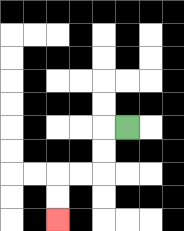{'start': '[5, 5]', 'end': '[2, 9]', 'path_directions': 'L,D,D,L,L,D,D', 'path_coordinates': '[[5, 5], [4, 5], [4, 6], [4, 7], [3, 7], [2, 7], [2, 8], [2, 9]]'}